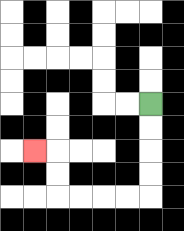{'start': '[6, 4]', 'end': '[1, 6]', 'path_directions': 'D,D,D,D,L,L,L,L,U,U,L', 'path_coordinates': '[[6, 4], [6, 5], [6, 6], [6, 7], [6, 8], [5, 8], [4, 8], [3, 8], [2, 8], [2, 7], [2, 6], [1, 6]]'}